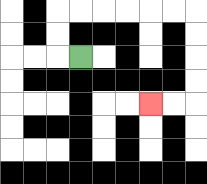{'start': '[3, 2]', 'end': '[6, 4]', 'path_directions': 'L,U,U,R,R,R,R,R,R,D,D,D,D,L,L', 'path_coordinates': '[[3, 2], [2, 2], [2, 1], [2, 0], [3, 0], [4, 0], [5, 0], [6, 0], [7, 0], [8, 0], [8, 1], [8, 2], [8, 3], [8, 4], [7, 4], [6, 4]]'}